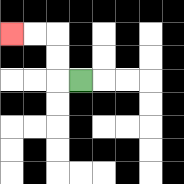{'start': '[3, 3]', 'end': '[0, 1]', 'path_directions': 'L,U,U,L,L', 'path_coordinates': '[[3, 3], [2, 3], [2, 2], [2, 1], [1, 1], [0, 1]]'}